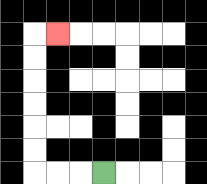{'start': '[4, 7]', 'end': '[2, 1]', 'path_directions': 'L,L,L,U,U,U,U,U,U,R', 'path_coordinates': '[[4, 7], [3, 7], [2, 7], [1, 7], [1, 6], [1, 5], [1, 4], [1, 3], [1, 2], [1, 1], [2, 1]]'}